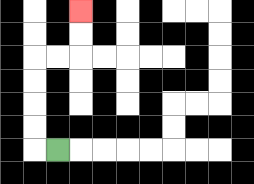{'start': '[2, 6]', 'end': '[3, 0]', 'path_directions': 'L,U,U,U,U,R,R,U,U', 'path_coordinates': '[[2, 6], [1, 6], [1, 5], [1, 4], [1, 3], [1, 2], [2, 2], [3, 2], [3, 1], [3, 0]]'}